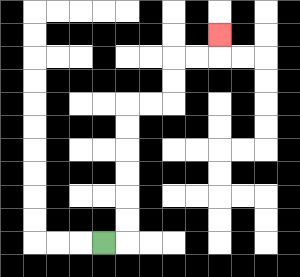{'start': '[4, 10]', 'end': '[9, 1]', 'path_directions': 'R,U,U,U,U,U,U,R,R,U,U,R,R,U', 'path_coordinates': '[[4, 10], [5, 10], [5, 9], [5, 8], [5, 7], [5, 6], [5, 5], [5, 4], [6, 4], [7, 4], [7, 3], [7, 2], [8, 2], [9, 2], [9, 1]]'}